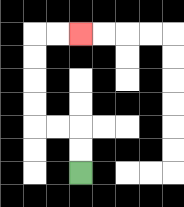{'start': '[3, 7]', 'end': '[3, 1]', 'path_directions': 'U,U,L,L,U,U,U,U,R,R', 'path_coordinates': '[[3, 7], [3, 6], [3, 5], [2, 5], [1, 5], [1, 4], [1, 3], [1, 2], [1, 1], [2, 1], [3, 1]]'}